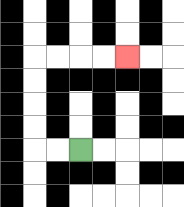{'start': '[3, 6]', 'end': '[5, 2]', 'path_directions': 'L,L,U,U,U,U,R,R,R,R', 'path_coordinates': '[[3, 6], [2, 6], [1, 6], [1, 5], [1, 4], [1, 3], [1, 2], [2, 2], [3, 2], [4, 2], [5, 2]]'}